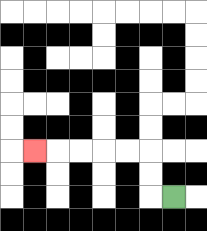{'start': '[7, 8]', 'end': '[1, 6]', 'path_directions': 'L,U,U,L,L,L,L,L', 'path_coordinates': '[[7, 8], [6, 8], [6, 7], [6, 6], [5, 6], [4, 6], [3, 6], [2, 6], [1, 6]]'}